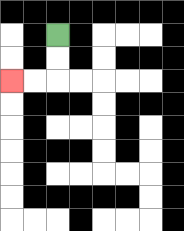{'start': '[2, 1]', 'end': '[0, 3]', 'path_directions': 'D,D,L,L', 'path_coordinates': '[[2, 1], [2, 2], [2, 3], [1, 3], [0, 3]]'}